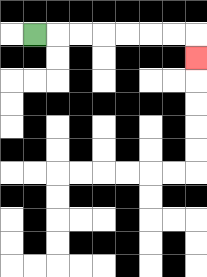{'start': '[1, 1]', 'end': '[8, 2]', 'path_directions': 'R,R,R,R,R,R,R,D', 'path_coordinates': '[[1, 1], [2, 1], [3, 1], [4, 1], [5, 1], [6, 1], [7, 1], [8, 1], [8, 2]]'}